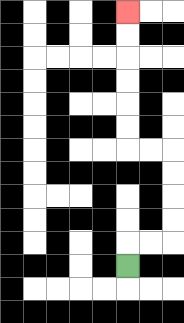{'start': '[5, 11]', 'end': '[5, 0]', 'path_directions': 'U,R,R,U,U,U,U,L,L,U,U,U,U,U,U', 'path_coordinates': '[[5, 11], [5, 10], [6, 10], [7, 10], [7, 9], [7, 8], [7, 7], [7, 6], [6, 6], [5, 6], [5, 5], [5, 4], [5, 3], [5, 2], [5, 1], [5, 0]]'}